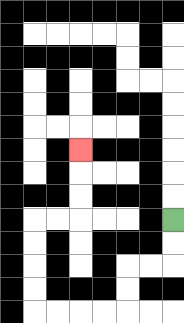{'start': '[7, 9]', 'end': '[3, 6]', 'path_directions': 'D,D,L,L,D,D,L,L,L,L,U,U,U,U,R,R,U,U,U', 'path_coordinates': '[[7, 9], [7, 10], [7, 11], [6, 11], [5, 11], [5, 12], [5, 13], [4, 13], [3, 13], [2, 13], [1, 13], [1, 12], [1, 11], [1, 10], [1, 9], [2, 9], [3, 9], [3, 8], [3, 7], [3, 6]]'}